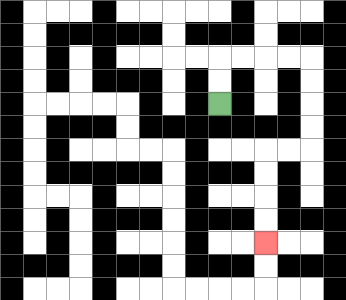{'start': '[9, 4]', 'end': '[11, 10]', 'path_directions': 'U,U,R,R,R,R,D,D,D,D,L,L,D,D,D,D', 'path_coordinates': '[[9, 4], [9, 3], [9, 2], [10, 2], [11, 2], [12, 2], [13, 2], [13, 3], [13, 4], [13, 5], [13, 6], [12, 6], [11, 6], [11, 7], [11, 8], [11, 9], [11, 10]]'}